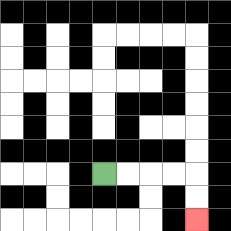{'start': '[4, 7]', 'end': '[8, 9]', 'path_directions': 'R,R,R,R,D,D', 'path_coordinates': '[[4, 7], [5, 7], [6, 7], [7, 7], [8, 7], [8, 8], [8, 9]]'}